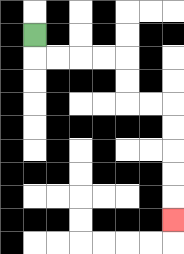{'start': '[1, 1]', 'end': '[7, 9]', 'path_directions': 'D,R,R,R,R,D,D,R,R,D,D,D,D,D', 'path_coordinates': '[[1, 1], [1, 2], [2, 2], [3, 2], [4, 2], [5, 2], [5, 3], [5, 4], [6, 4], [7, 4], [7, 5], [7, 6], [7, 7], [7, 8], [7, 9]]'}